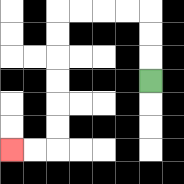{'start': '[6, 3]', 'end': '[0, 6]', 'path_directions': 'U,U,U,L,L,L,L,D,D,D,D,D,D,L,L', 'path_coordinates': '[[6, 3], [6, 2], [6, 1], [6, 0], [5, 0], [4, 0], [3, 0], [2, 0], [2, 1], [2, 2], [2, 3], [2, 4], [2, 5], [2, 6], [1, 6], [0, 6]]'}